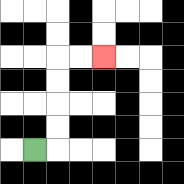{'start': '[1, 6]', 'end': '[4, 2]', 'path_directions': 'R,U,U,U,U,R,R', 'path_coordinates': '[[1, 6], [2, 6], [2, 5], [2, 4], [2, 3], [2, 2], [3, 2], [4, 2]]'}